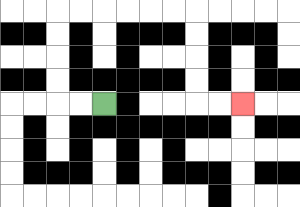{'start': '[4, 4]', 'end': '[10, 4]', 'path_directions': 'L,L,U,U,U,U,R,R,R,R,R,R,D,D,D,D,R,R', 'path_coordinates': '[[4, 4], [3, 4], [2, 4], [2, 3], [2, 2], [2, 1], [2, 0], [3, 0], [4, 0], [5, 0], [6, 0], [7, 0], [8, 0], [8, 1], [8, 2], [8, 3], [8, 4], [9, 4], [10, 4]]'}